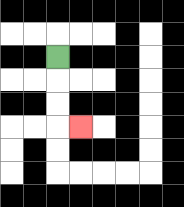{'start': '[2, 2]', 'end': '[3, 5]', 'path_directions': 'D,D,D,R', 'path_coordinates': '[[2, 2], [2, 3], [2, 4], [2, 5], [3, 5]]'}